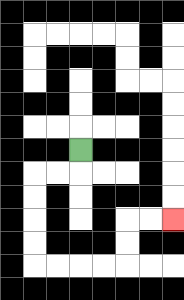{'start': '[3, 6]', 'end': '[7, 9]', 'path_directions': 'D,L,L,D,D,D,D,R,R,R,R,U,U,R,R', 'path_coordinates': '[[3, 6], [3, 7], [2, 7], [1, 7], [1, 8], [1, 9], [1, 10], [1, 11], [2, 11], [3, 11], [4, 11], [5, 11], [5, 10], [5, 9], [6, 9], [7, 9]]'}